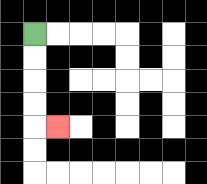{'start': '[1, 1]', 'end': '[2, 5]', 'path_directions': 'D,D,D,D,R', 'path_coordinates': '[[1, 1], [1, 2], [1, 3], [1, 4], [1, 5], [2, 5]]'}